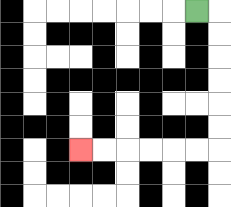{'start': '[8, 0]', 'end': '[3, 6]', 'path_directions': 'R,D,D,D,D,D,D,L,L,L,L,L,L', 'path_coordinates': '[[8, 0], [9, 0], [9, 1], [9, 2], [9, 3], [9, 4], [9, 5], [9, 6], [8, 6], [7, 6], [6, 6], [5, 6], [4, 6], [3, 6]]'}